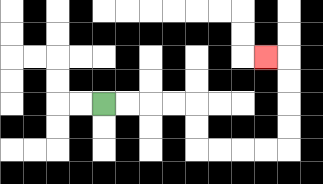{'start': '[4, 4]', 'end': '[11, 2]', 'path_directions': 'R,R,R,R,D,D,R,R,R,R,U,U,U,U,L', 'path_coordinates': '[[4, 4], [5, 4], [6, 4], [7, 4], [8, 4], [8, 5], [8, 6], [9, 6], [10, 6], [11, 6], [12, 6], [12, 5], [12, 4], [12, 3], [12, 2], [11, 2]]'}